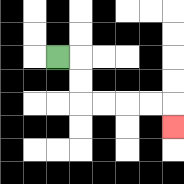{'start': '[2, 2]', 'end': '[7, 5]', 'path_directions': 'R,D,D,R,R,R,R,D', 'path_coordinates': '[[2, 2], [3, 2], [3, 3], [3, 4], [4, 4], [5, 4], [6, 4], [7, 4], [7, 5]]'}